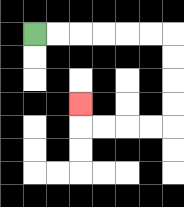{'start': '[1, 1]', 'end': '[3, 4]', 'path_directions': 'R,R,R,R,R,R,D,D,D,D,L,L,L,L,U', 'path_coordinates': '[[1, 1], [2, 1], [3, 1], [4, 1], [5, 1], [6, 1], [7, 1], [7, 2], [7, 3], [7, 4], [7, 5], [6, 5], [5, 5], [4, 5], [3, 5], [3, 4]]'}